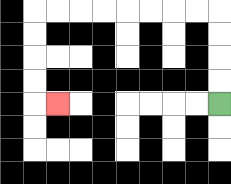{'start': '[9, 4]', 'end': '[2, 4]', 'path_directions': 'U,U,U,U,L,L,L,L,L,L,L,L,D,D,D,D,R', 'path_coordinates': '[[9, 4], [9, 3], [9, 2], [9, 1], [9, 0], [8, 0], [7, 0], [6, 0], [5, 0], [4, 0], [3, 0], [2, 0], [1, 0], [1, 1], [1, 2], [1, 3], [1, 4], [2, 4]]'}